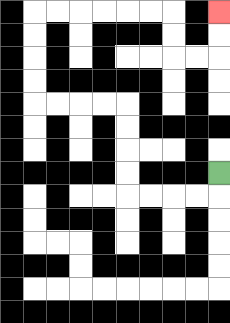{'start': '[9, 7]', 'end': '[9, 0]', 'path_directions': 'D,L,L,L,L,U,U,U,U,L,L,L,L,U,U,U,U,R,R,R,R,R,R,D,D,R,R,U,U', 'path_coordinates': '[[9, 7], [9, 8], [8, 8], [7, 8], [6, 8], [5, 8], [5, 7], [5, 6], [5, 5], [5, 4], [4, 4], [3, 4], [2, 4], [1, 4], [1, 3], [1, 2], [1, 1], [1, 0], [2, 0], [3, 0], [4, 0], [5, 0], [6, 0], [7, 0], [7, 1], [7, 2], [8, 2], [9, 2], [9, 1], [9, 0]]'}